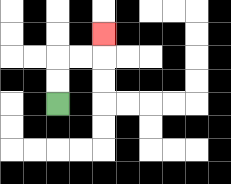{'start': '[2, 4]', 'end': '[4, 1]', 'path_directions': 'U,U,R,R,U', 'path_coordinates': '[[2, 4], [2, 3], [2, 2], [3, 2], [4, 2], [4, 1]]'}